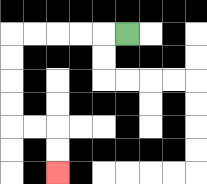{'start': '[5, 1]', 'end': '[2, 7]', 'path_directions': 'L,L,L,L,L,D,D,D,D,R,R,D,D', 'path_coordinates': '[[5, 1], [4, 1], [3, 1], [2, 1], [1, 1], [0, 1], [0, 2], [0, 3], [0, 4], [0, 5], [1, 5], [2, 5], [2, 6], [2, 7]]'}